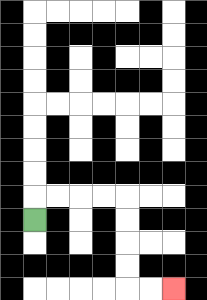{'start': '[1, 9]', 'end': '[7, 12]', 'path_directions': 'U,R,R,R,R,D,D,D,D,R,R', 'path_coordinates': '[[1, 9], [1, 8], [2, 8], [3, 8], [4, 8], [5, 8], [5, 9], [5, 10], [5, 11], [5, 12], [6, 12], [7, 12]]'}